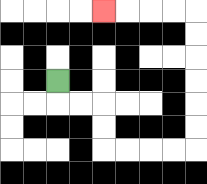{'start': '[2, 3]', 'end': '[4, 0]', 'path_directions': 'D,R,R,D,D,R,R,R,R,U,U,U,U,U,U,L,L,L,L', 'path_coordinates': '[[2, 3], [2, 4], [3, 4], [4, 4], [4, 5], [4, 6], [5, 6], [6, 6], [7, 6], [8, 6], [8, 5], [8, 4], [8, 3], [8, 2], [8, 1], [8, 0], [7, 0], [6, 0], [5, 0], [4, 0]]'}